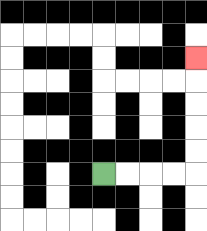{'start': '[4, 7]', 'end': '[8, 2]', 'path_directions': 'R,R,R,R,U,U,U,U,U', 'path_coordinates': '[[4, 7], [5, 7], [6, 7], [7, 7], [8, 7], [8, 6], [8, 5], [8, 4], [8, 3], [8, 2]]'}